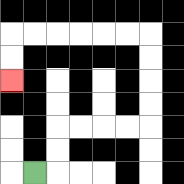{'start': '[1, 7]', 'end': '[0, 3]', 'path_directions': 'R,U,U,R,R,R,R,U,U,U,U,L,L,L,L,L,L,D,D', 'path_coordinates': '[[1, 7], [2, 7], [2, 6], [2, 5], [3, 5], [4, 5], [5, 5], [6, 5], [6, 4], [6, 3], [6, 2], [6, 1], [5, 1], [4, 1], [3, 1], [2, 1], [1, 1], [0, 1], [0, 2], [0, 3]]'}